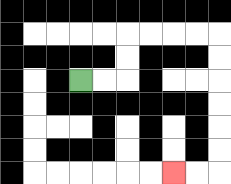{'start': '[3, 3]', 'end': '[7, 7]', 'path_directions': 'R,R,U,U,R,R,R,R,D,D,D,D,D,D,L,L', 'path_coordinates': '[[3, 3], [4, 3], [5, 3], [5, 2], [5, 1], [6, 1], [7, 1], [8, 1], [9, 1], [9, 2], [9, 3], [9, 4], [9, 5], [9, 6], [9, 7], [8, 7], [7, 7]]'}